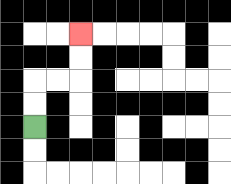{'start': '[1, 5]', 'end': '[3, 1]', 'path_directions': 'U,U,R,R,U,U', 'path_coordinates': '[[1, 5], [1, 4], [1, 3], [2, 3], [3, 3], [3, 2], [3, 1]]'}